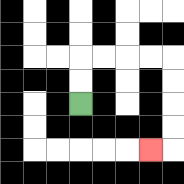{'start': '[3, 4]', 'end': '[6, 6]', 'path_directions': 'U,U,R,R,R,R,D,D,D,D,L', 'path_coordinates': '[[3, 4], [3, 3], [3, 2], [4, 2], [5, 2], [6, 2], [7, 2], [7, 3], [7, 4], [7, 5], [7, 6], [6, 6]]'}